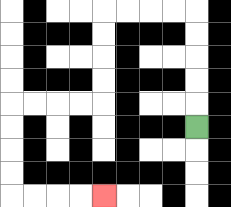{'start': '[8, 5]', 'end': '[4, 8]', 'path_directions': 'U,U,U,U,U,L,L,L,L,D,D,D,D,L,L,L,L,D,D,D,D,R,R,R,R', 'path_coordinates': '[[8, 5], [8, 4], [8, 3], [8, 2], [8, 1], [8, 0], [7, 0], [6, 0], [5, 0], [4, 0], [4, 1], [4, 2], [4, 3], [4, 4], [3, 4], [2, 4], [1, 4], [0, 4], [0, 5], [0, 6], [0, 7], [0, 8], [1, 8], [2, 8], [3, 8], [4, 8]]'}